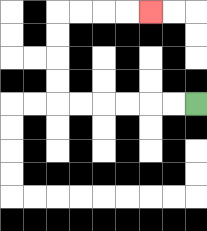{'start': '[8, 4]', 'end': '[6, 0]', 'path_directions': 'L,L,L,L,L,L,U,U,U,U,R,R,R,R', 'path_coordinates': '[[8, 4], [7, 4], [6, 4], [5, 4], [4, 4], [3, 4], [2, 4], [2, 3], [2, 2], [2, 1], [2, 0], [3, 0], [4, 0], [5, 0], [6, 0]]'}